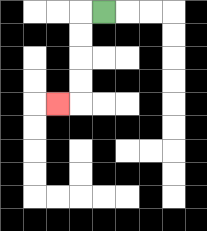{'start': '[4, 0]', 'end': '[2, 4]', 'path_directions': 'L,D,D,D,D,L', 'path_coordinates': '[[4, 0], [3, 0], [3, 1], [3, 2], [3, 3], [3, 4], [2, 4]]'}